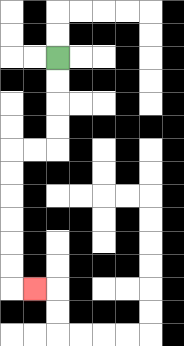{'start': '[2, 2]', 'end': '[1, 12]', 'path_directions': 'D,D,D,D,L,L,D,D,D,D,D,D,R', 'path_coordinates': '[[2, 2], [2, 3], [2, 4], [2, 5], [2, 6], [1, 6], [0, 6], [0, 7], [0, 8], [0, 9], [0, 10], [0, 11], [0, 12], [1, 12]]'}